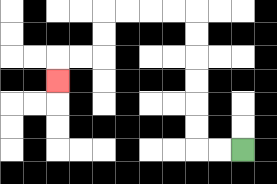{'start': '[10, 6]', 'end': '[2, 3]', 'path_directions': 'L,L,U,U,U,U,U,U,L,L,L,L,D,D,L,L,D', 'path_coordinates': '[[10, 6], [9, 6], [8, 6], [8, 5], [8, 4], [8, 3], [8, 2], [8, 1], [8, 0], [7, 0], [6, 0], [5, 0], [4, 0], [4, 1], [4, 2], [3, 2], [2, 2], [2, 3]]'}